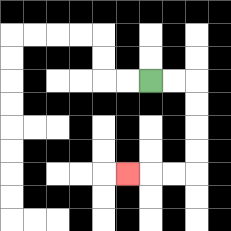{'start': '[6, 3]', 'end': '[5, 7]', 'path_directions': 'R,R,D,D,D,D,L,L,L', 'path_coordinates': '[[6, 3], [7, 3], [8, 3], [8, 4], [8, 5], [8, 6], [8, 7], [7, 7], [6, 7], [5, 7]]'}